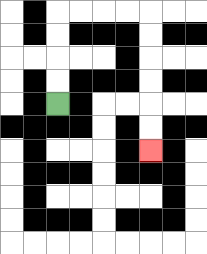{'start': '[2, 4]', 'end': '[6, 6]', 'path_directions': 'U,U,U,U,R,R,R,R,D,D,D,D,D,D', 'path_coordinates': '[[2, 4], [2, 3], [2, 2], [2, 1], [2, 0], [3, 0], [4, 0], [5, 0], [6, 0], [6, 1], [6, 2], [6, 3], [6, 4], [6, 5], [6, 6]]'}